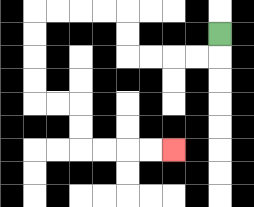{'start': '[9, 1]', 'end': '[7, 6]', 'path_directions': 'D,L,L,L,L,U,U,L,L,L,L,D,D,D,D,R,R,D,D,R,R,R,R', 'path_coordinates': '[[9, 1], [9, 2], [8, 2], [7, 2], [6, 2], [5, 2], [5, 1], [5, 0], [4, 0], [3, 0], [2, 0], [1, 0], [1, 1], [1, 2], [1, 3], [1, 4], [2, 4], [3, 4], [3, 5], [3, 6], [4, 6], [5, 6], [6, 6], [7, 6]]'}